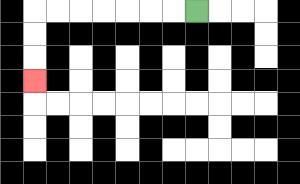{'start': '[8, 0]', 'end': '[1, 3]', 'path_directions': 'L,L,L,L,L,L,L,D,D,D', 'path_coordinates': '[[8, 0], [7, 0], [6, 0], [5, 0], [4, 0], [3, 0], [2, 0], [1, 0], [1, 1], [1, 2], [1, 3]]'}